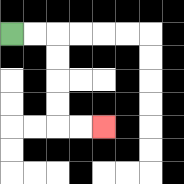{'start': '[0, 1]', 'end': '[4, 5]', 'path_directions': 'R,R,D,D,D,D,R,R', 'path_coordinates': '[[0, 1], [1, 1], [2, 1], [2, 2], [2, 3], [2, 4], [2, 5], [3, 5], [4, 5]]'}